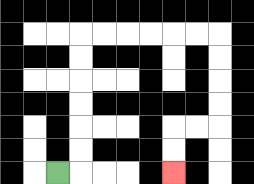{'start': '[2, 7]', 'end': '[7, 7]', 'path_directions': 'R,U,U,U,U,U,U,R,R,R,R,R,R,D,D,D,D,L,L,D,D', 'path_coordinates': '[[2, 7], [3, 7], [3, 6], [3, 5], [3, 4], [3, 3], [3, 2], [3, 1], [4, 1], [5, 1], [6, 1], [7, 1], [8, 1], [9, 1], [9, 2], [9, 3], [9, 4], [9, 5], [8, 5], [7, 5], [7, 6], [7, 7]]'}